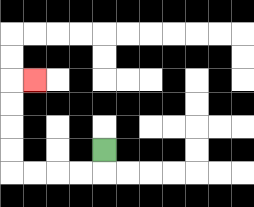{'start': '[4, 6]', 'end': '[1, 3]', 'path_directions': 'D,L,L,L,L,U,U,U,U,R', 'path_coordinates': '[[4, 6], [4, 7], [3, 7], [2, 7], [1, 7], [0, 7], [0, 6], [0, 5], [0, 4], [0, 3], [1, 3]]'}